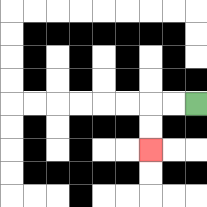{'start': '[8, 4]', 'end': '[6, 6]', 'path_directions': 'L,L,D,D', 'path_coordinates': '[[8, 4], [7, 4], [6, 4], [6, 5], [6, 6]]'}